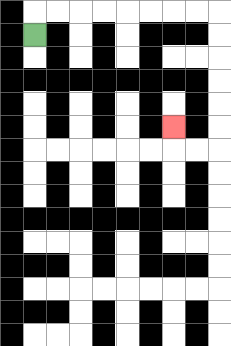{'start': '[1, 1]', 'end': '[7, 5]', 'path_directions': 'U,R,R,R,R,R,R,R,R,D,D,D,D,D,D,L,L,U', 'path_coordinates': '[[1, 1], [1, 0], [2, 0], [3, 0], [4, 0], [5, 0], [6, 0], [7, 0], [8, 0], [9, 0], [9, 1], [9, 2], [9, 3], [9, 4], [9, 5], [9, 6], [8, 6], [7, 6], [7, 5]]'}